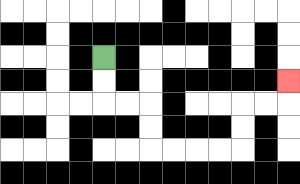{'start': '[4, 2]', 'end': '[12, 3]', 'path_directions': 'D,D,R,R,D,D,R,R,R,R,U,U,R,R,U', 'path_coordinates': '[[4, 2], [4, 3], [4, 4], [5, 4], [6, 4], [6, 5], [6, 6], [7, 6], [8, 6], [9, 6], [10, 6], [10, 5], [10, 4], [11, 4], [12, 4], [12, 3]]'}